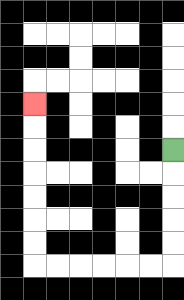{'start': '[7, 6]', 'end': '[1, 4]', 'path_directions': 'D,D,D,D,D,L,L,L,L,L,L,U,U,U,U,U,U,U', 'path_coordinates': '[[7, 6], [7, 7], [7, 8], [7, 9], [7, 10], [7, 11], [6, 11], [5, 11], [4, 11], [3, 11], [2, 11], [1, 11], [1, 10], [1, 9], [1, 8], [1, 7], [1, 6], [1, 5], [1, 4]]'}